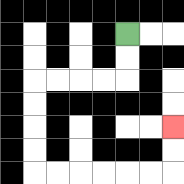{'start': '[5, 1]', 'end': '[7, 5]', 'path_directions': 'D,D,L,L,L,L,D,D,D,D,R,R,R,R,R,R,U,U', 'path_coordinates': '[[5, 1], [5, 2], [5, 3], [4, 3], [3, 3], [2, 3], [1, 3], [1, 4], [1, 5], [1, 6], [1, 7], [2, 7], [3, 7], [4, 7], [5, 7], [6, 7], [7, 7], [7, 6], [7, 5]]'}